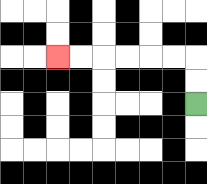{'start': '[8, 4]', 'end': '[2, 2]', 'path_directions': 'U,U,L,L,L,L,L,L', 'path_coordinates': '[[8, 4], [8, 3], [8, 2], [7, 2], [6, 2], [5, 2], [4, 2], [3, 2], [2, 2]]'}